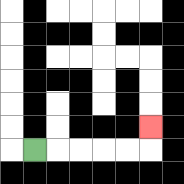{'start': '[1, 6]', 'end': '[6, 5]', 'path_directions': 'R,R,R,R,R,U', 'path_coordinates': '[[1, 6], [2, 6], [3, 6], [4, 6], [5, 6], [6, 6], [6, 5]]'}